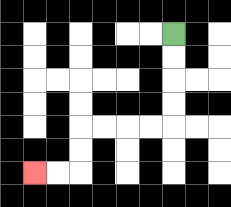{'start': '[7, 1]', 'end': '[1, 7]', 'path_directions': 'D,D,D,D,L,L,L,L,D,D,L,L', 'path_coordinates': '[[7, 1], [7, 2], [7, 3], [7, 4], [7, 5], [6, 5], [5, 5], [4, 5], [3, 5], [3, 6], [3, 7], [2, 7], [1, 7]]'}